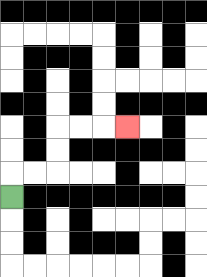{'start': '[0, 8]', 'end': '[5, 5]', 'path_directions': 'U,R,R,U,U,R,R,R', 'path_coordinates': '[[0, 8], [0, 7], [1, 7], [2, 7], [2, 6], [2, 5], [3, 5], [4, 5], [5, 5]]'}